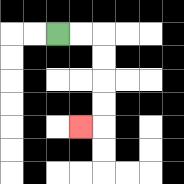{'start': '[2, 1]', 'end': '[3, 5]', 'path_directions': 'R,R,D,D,D,D,L', 'path_coordinates': '[[2, 1], [3, 1], [4, 1], [4, 2], [4, 3], [4, 4], [4, 5], [3, 5]]'}